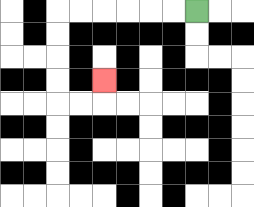{'start': '[8, 0]', 'end': '[4, 3]', 'path_directions': 'L,L,L,L,L,L,D,D,D,D,R,R,U', 'path_coordinates': '[[8, 0], [7, 0], [6, 0], [5, 0], [4, 0], [3, 0], [2, 0], [2, 1], [2, 2], [2, 3], [2, 4], [3, 4], [4, 4], [4, 3]]'}